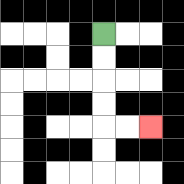{'start': '[4, 1]', 'end': '[6, 5]', 'path_directions': 'D,D,D,D,R,R', 'path_coordinates': '[[4, 1], [4, 2], [4, 3], [4, 4], [4, 5], [5, 5], [6, 5]]'}